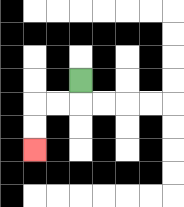{'start': '[3, 3]', 'end': '[1, 6]', 'path_directions': 'D,L,L,D,D', 'path_coordinates': '[[3, 3], [3, 4], [2, 4], [1, 4], [1, 5], [1, 6]]'}